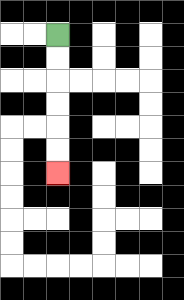{'start': '[2, 1]', 'end': '[2, 7]', 'path_directions': 'D,D,D,D,D,D', 'path_coordinates': '[[2, 1], [2, 2], [2, 3], [2, 4], [2, 5], [2, 6], [2, 7]]'}